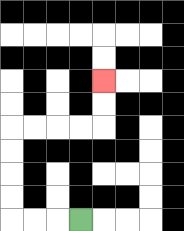{'start': '[3, 9]', 'end': '[4, 3]', 'path_directions': 'L,L,L,U,U,U,U,R,R,R,R,U,U', 'path_coordinates': '[[3, 9], [2, 9], [1, 9], [0, 9], [0, 8], [0, 7], [0, 6], [0, 5], [1, 5], [2, 5], [3, 5], [4, 5], [4, 4], [4, 3]]'}